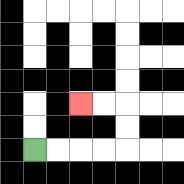{'start': '[1, 6]', 'end': '[3, 4]', 'path_directions': 'R,R,R,R,U,U,L,L', 'path_coordinates': '[[1, 6], [2, 6], [3, 6], [4, 6], [5, 6], [5, 5], [5, 4], [4, 4], [3, 4]]'}